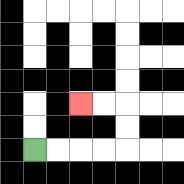{'start': '[1, 6]', 'end': '[3, 4]', 'path_directions': 'R,R,R,R,U,U,L,L', 'path_coordinates': '[[1, 6], [2, 6], [3, 6], [4, 6], [5, 6], [5, 5], [5, 4], [4, 4], [3, 4]]'}